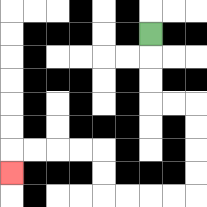{'start': '[6, 1]', 'end': '[0, 7]', 'path_directions': 'D,D,D,R,R,D,D,D,D,L,L,L,L,U,U,L,L,L,L,D', 'path_coordinates': '[[6, 1], [6, 2], [6, 3], [6, 4], [7, 4], [8, 4], [8, 5], [8, 6], [8, 7], [8, 8], [7, 8], [6, 8], [5, 8], [4, 8], [4, 7], [4, 6], [3, 6], [2, 6], [1, 6], [0, 6], [0, 7]]'}